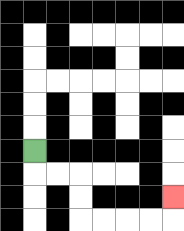{'start': '[1, 6]', 'end': '[7, 8]', 'path_directions': 'D,R,R,D,D,R,R,R,R,U', 'path_coordinates': '[[1, 6], [1, 7], [2, 7], [3, 7], [3, 8], [3, 9], [4, 9], [5, 9], [6, 9], [7, 9], [7, 8]]'}